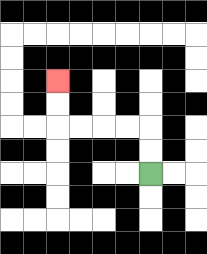{'start': '[6, 7]', 'end': '[2, 3]', 'path_directions': 'U,U,L,L,L,L,U,U', 'path_coordinates': '[[6, 7], [6, 6], [6, 5], [5, 5], [4, 5], [3, 5], [2, 5], [2, 4], [2, 3]]'}